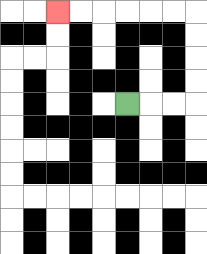{'start': '[5, 4]', 'end': '[2, 0]', 'path_directions': 'R,R,R,U,U,U,U,L,L,L,L,L,L', 'path_coordinates': '[[5, 4], [6, 4], [7, 4], [8, 4], [8, 3], [8, 2], [8, 1], [8, 0], [7, 0], [6, 0], [5, 0], [4, 0], [3, 0], [2, 0]]'}